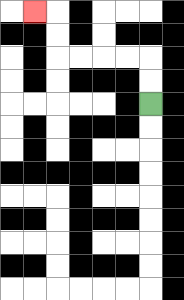{'start': '[6, 4]', 'end': '[1, 0]', 'path_directions': 'U,U,L,L,L,L,U,U,L', 'path_coordinates': '[[6, 4], [6, 3], [6, 2], [5, 2], [4, 2], [3, 2], [2, 2], [2, 1], [2, 0], [1, 0]]'}